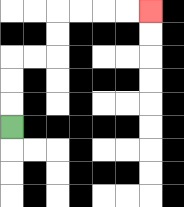{'start': '[0, 5]', 'end': '[6, 0]', 'path_directions': 'U,U,U,R,R,U,U,R,R,R,R', 'path_coordinates': '[[0, 5], [0, 4], [0, 3], [0, 2], [1, 2], [2, 2], [2, 1], [2, 0], [3, 0], [4, 0], [5, 0], [6, 0]]'}